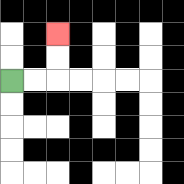{'start': '[0, 3]', 'end': '[2, 1]', 'path_directions': 'R,R,U,U', 'path_coordinates': '[[0, 3], [1, 3], [2, 3], [2, 2], [2, 1]]'}